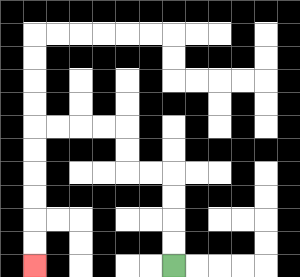{'start': '[7, 11]', 'end': '[1, 11]', 'path_directions': 'U,U,U,U,L,L,U,U,L,L,L,L,D,D,D,D,D,D', 'path_coordinates': '[[7, 11], [7, 10], [7, 9], [7, 8], [7, 7], [6, 7], [5, 7], [5, 6], [5, 5], [4, 5], [3, 5], [2, 5], [1, 5], [1, 6], [1, 7], [1, 8], [1, 9], [1, 10], [1, 11]]'}